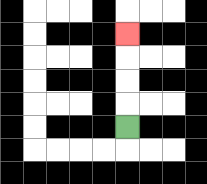{'start': '[5, 5]', 'end': '[5, 1]', 'path_directions': 'U,U,U,U', 'path_coordinates': '[[5, 5], [5, 4], [5, 3], [5, 2], [5, 1]]'}